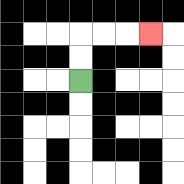{'start': '[3, 3]', 'end': '[6, 1]', 'path_directions': 'U,U,R,R,R', 'path_coordinates': '[[3, 3], [3, 2], [3, 1], [4, 1], [5, 1], [6, 1]]'}